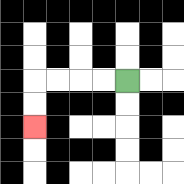{'start': '[5, 3]', 'end': '[1, 5]', 'path_directions': 'L,L,L,L,D,D', 'path_coordinates': '[[5, 3], [4, 3], [3, 3], [2, 3], [1, 3], [1, 4], [1, 5]]'}